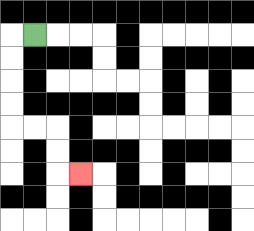{'start': '[1, 1]', 'end': '[3, 7]', 'path_directions': 'L,D,D,D,D,R,R,D,D,R', 'path_coordinates': '[[1, 1], [0, 1], [0, 2], [0, 3], [0, 4], [0, 5], [1, 5], [2, 5], [2, 6], [2, 7], [3, 7]]'}